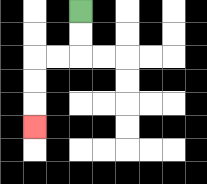{'start': '[3, 0]', 'end': '[1, 5]', 'path_directions': 'D,D,L,L,D,D,D', 'path_coordinates': '[[3, 0], [3, 1], [3, 2], [2, 2], [1, 2], [1, 3], [1, 4], [1, 5]]'}